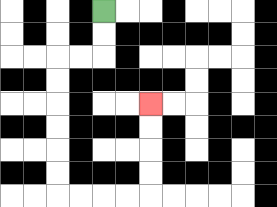{'start': '[4, 0]', 'end': '[6, 4]', 'path_directions': 'D,D,L,L,D,D,D,D,D,D,R,R,R,R,U,U,U,U', 'path_coordinates': '[[4, 0], [4, 1], [4, 2], [3, 2], [2, 2], [2, 3], [2, 4], [2, 5], [2, 6], [2, 7], [2, 8], [3, 8], [4, 8], [5, 8], [6, 8], [6, 7], [6, 6], [6, 5], [6, 4]]'}